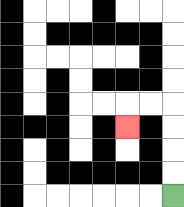{'start': '[7, 8]', 'end': '[5, 5]', 'path_directions': 'U,U,U,U,L,L,D', 'path_coordinates': '[[7, 8], [7, 7], [7, 6], [7, 5], [7, 4], [6, 4], [5, 4], [5, 5]]'}